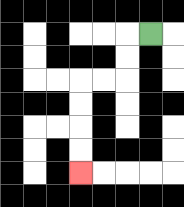{'start': '[6, 1]', 'end': '[3, 7]', 'path_directions': 'L,D,D,L,L,D,D,D,D', 'path_coordinates': '[[6, 1], [5, 1], [5, 2], [5, 3], [4, 3], [3, 3], [3, 4], [3, 5], [3, 6], [3, 7]]'}